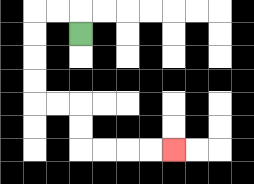{'start': '[3, 1]', 'end': '[7, 6]', 'path_directions': 'U,L,L,D,D,D,D,R,R,D,D,R,R,R,R', 'path_coordinates': '[[3, 1], [3, 0], [2, 0], [1, 0], [1, 1], [1, 2], [1, 3], [1, 4], [2, 4], [3, 4], [3, 5], [3, 6], [4, 6], [5, 6], [6, 6], [7, 6]]'}